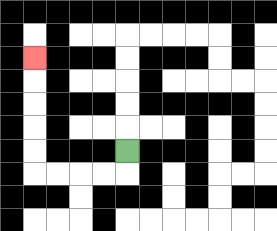{'start': '[5, 6]', 'end': '[1, 2]', 'path_directions': 'D,L,L,L,L,U,U,U,U,U', 'path_coordinates': '[[5, 6], [5, 7], [4, 7], [3, 7], [2, 7], [1, 7], [1, 6], [1, 5], [1, 4], [1, 3], [1, 2]]'}